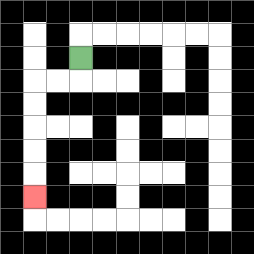{'start': '[3, 2]', 'end': '[1, 8]', 'path_directions': 'D,L,L,D,D,D,D,D', 'path_coordinates': '[[3, 2], [3, 3], [2, 3], [1, 3], [1, 4], [1, 5], [1, 6], [1, 7], [1, 8]]'}